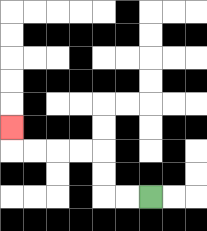{'start': '[6, 8]', 'end': '[0, 5]', 'path_directions': 'L,L,U,U,L,L,L,L,U', 'path_coordinates': '[[6, 8], [5, 8], [4, 8], [4, 7], [4, 6], [3, 6], [2, 6], [1, 6], [0, 6], [0, 5]]'}